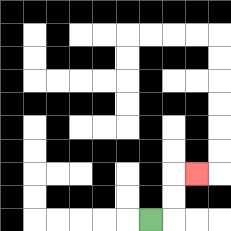{'start': '[6, 9]', 'end': '[8, 7]', 'path_directions': 'R,U,U,R', 'path_coordinates': '[[6, 9], [7, 9], [7, 8], [7, 7], [8, 7]]'}